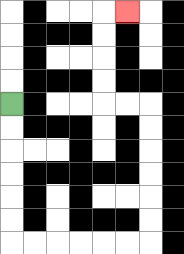{'start': '[0, 4]', 'end': '[5, 0]', 'path_directions': 'D,D,D,D,D,D,R,R,R,R,R,R,U,U,U,U,U,U,L,L,U,U,U,U,R', 'path_coordinates': '[[0, 4], [0, 5], [0, 6], [0, 7], [0, 8], [0, 9], [0, 10], [1, 10], [2, 10], [3, 10], [4, 10], [5, 10], [6, 10], [6, 9], [6, 8], [6, 7], [6, 6], [6, 5], [6, 4], [5, 4], [4, 4], [4, 3], [4, 2], [4, 1], [4, 0], [5, 0]]'}